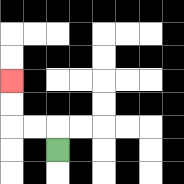{'start': '[2, 6]', 'end': '[0, 3]', 'path_directions': 'U,L,L,U,U', 'path_coordinates': '[[2, 6], [2, 5], [1, 5], [0, 5], [0, 4], [0, 3]]'}